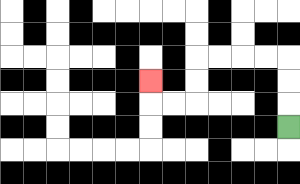{'start': '[12, 5]', 'end': '[6, 3]', 'path_directions': 'U,U,U,L,L,L,L,D,D,L,L,U', 'path_coordinates': '[[12, 5], [12, 4], [12, 3], [12, 2], [11, 2], [10, 2], [9, 2], [8, 2], [8, 3], [8, 4], [7, 4], [6, 4], [6, 3]]'}